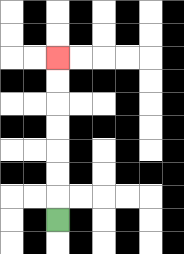{'start': '[2, 9]', 'end': '[2, 2]', 'path_directions': 'U,U,U,U,U,U,U', 'path_coordinates': '[[2, 9], [2, 8], [2, 7], [2, 6], [2, 5], [2, 4], [2, 3], [2, 2]]'}